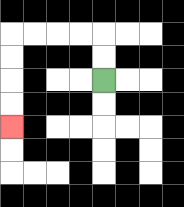{'start': '[4, 3]', 'end': '[0, 5]', 'path_directions': 'U,U,L,L,L,L,D,D,D,D', 'path_coordinates': '[[4, 3], [4, 2], [4, 1], [3, 1], [2, 1], [1, 1], [0, 1], [0, 2], [0, 3], [0, 4], [0, 5]]'}